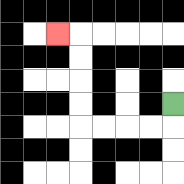{'start': '[7, 4]', 'end': '[2, 1]', 'path_directions': 'D,L,L,L,L,U,U,U,U,L', 'path_coordinates': '[[7, 4], [7, 5], [6, 5], [5, 5], [4, 5], [3, 5], [3, 4], [3, 3], [3, 2], [3, 1], [2, 1]]'}